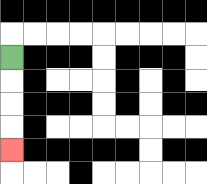{'start': '[0, 2]', 'end': '[0, 6]', 'path_directions': 'D,D,D,D', 'path_coordinates': '[[0, 2], [0, 3], [0, 4], [0, 5], [0, 6]]'}